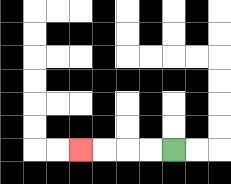{'start': '[7, 6]', 'end': '[3, 6]', 'path_directions': 'L,L,L,L', 'path_coordinates': '[[7, 6], [6, 6], [5, 6], [4, 6], [3, 6]]'}